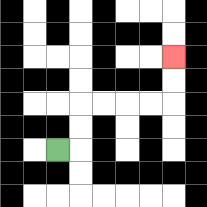{'start': '[2, 6]', 'end': '[7, 2]', 'path_directions': 'R,U,U,R,R,R,R,U,U', 'path_coordinates': '[[2, 6], [3, 6], [3, 5], [3, 4], [4, 4], [5, 4], [6, 4], [7, 4], [7, 3], [7, 2]]'}